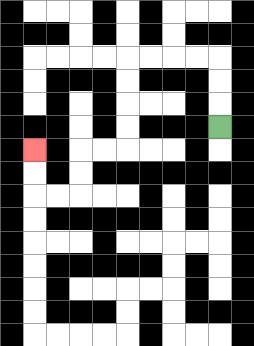{'start': '[9, 5]', 'end': '[1, 6]', 'path_directions': 'U,U,U,L,L,L,L,D,D,D,D,L,L,D,D,L,L,U,U', 'path_coordinates': '[[9, 5], [9, 4], [9, 3], [9, 2], [8, 2], [7, 2], [6, 2], [5, 2], [5, 3], [5, 4], [5, 5], [5, 6], [4, 6], [3, 6], [3, 7], [3, 8], [2, 8], [1, 8], [1, 7], [1, 6]]'}